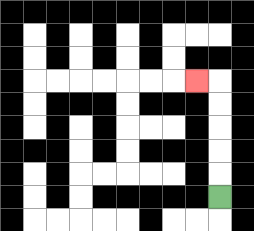{'start': '[9, 8]', 'end': '[8, 3]', 'path_directions': 'U,U,U,U,U,L', 'path_coordinates': '[[9, 8], [9, 7], [9, 6], [9, 5], [9, 4], [9, 3], [8, 3]]'}